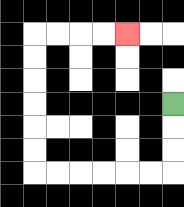{'start': '[7, 4]', 'end': '[5, 1]', 'path_directions': 'D,D,D,L,L,L,L,L,L,U,U,U,U,U,U,R,R,R,R', 'path_coordinates': '[[7, 4], [7, 5], [7, 6], [7, 7], [6, 7], [5, 7], [4, 7], [3, 7], [2, 7], [1, 7], [1, 6], [1, 5], [1, 4], [1, 3], [1, 2], [1, 1], [2, 1], [3, 1], [4, 1], [5, 1]]'}